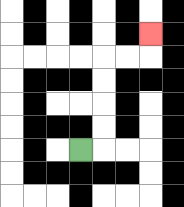{'start': '[3, 6]', 'end': '[6, 1]', 'path_directions': 'R,U,U,U,U,R,R,U', 'path_coordinates': '[[3, 6], [4, 6], [4, 5], [4, 4], [4, 3], [4, 2], [5, 2], [6, 2], [6, 1]]'}